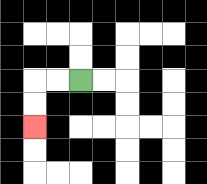{'start': '[3, 3]', 'end': '[1, 5]', 'path_directions': 'L,L,D,D', 'path_coordinates': '[[3, 3], [2, 3], [1, 3], [1, 4], [1, 5]]'}